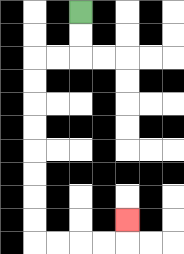{'start': '[3, 0]', 'end': '[5, 9]', 'path_directions': 'D,D,L,L,D,D,D,D,D,D,D,D,R,R,R,R,U', 'path_coordinates': '[[3, 0], [3, 1], [3, 2], [2, 2], [1, 2], [1, 3], [1, 4], [1, 5], [1, 6], [1, 7], [1, 8], [1, 9], [1, 10], [2, 10], [3, 10], [4, 10], [5, 10], [5, 9]]'}